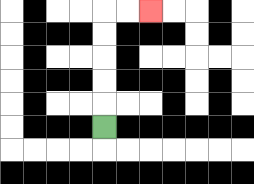{'start': '[4, 5]', 'end': '[6, 0]', 'path_directions': 'U,U,U,U,U,R,R', 'path_coordinates': '[[4, 5], [4, 4], [4, 3], [4, 2], [4, 1], [4, 0], [5, 0], [6, 0]]'}